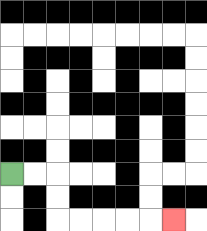{'start': '[0, 7]', 'end': '[7, 9]', 'path_directions': 'R,R,D,D,R,R,R,R,R', 'path_coordinates': '[[0, 7], [1, 7], [2, 7], [2, 8], [2, 9], [3, 9], [4, 9], [5, 9], [6, 9], [7, 9]]'}